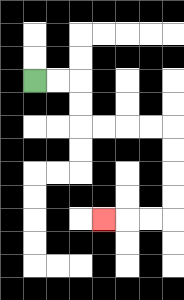{'start': '[1, 3]', 'end': '[4, 9]', 'path_directions': 'R,R,D,D,R,R,R,R,D,D,D,D,L,L,L', 'path_coordinates': '[[1, 3], [2, 3], [3, 3], [3, 4], [3, 5], [4, 5], [5, 5], [6, 5], [7, 5], [7, 6], [7, 7], [7, 8], [7, 9], [6, 9], [5, 9], [4, 9]]'}